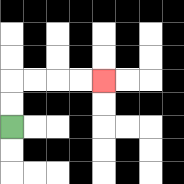{'start': '[0, 5]', 'end': '[4, 3]', 'path_directions': 'U,U,R,R,R,R', 'path_coordinates': '[[0, 5], [0, 4], [0, 3], [1, 3], [2, 3], [3, 3], [4, 3]]'}